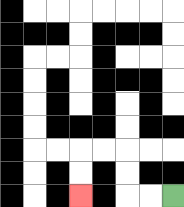{'start': '[7, 8]', 'end': '[3, 8]', 'path_directions': 'L,L,U,U,L,L,D,D', 'path_coordinates': '[[7, 8], [6, 8], [5, 8], [5, 7], [5, 6], [4, 6], [3, 6], [3, 7], [3, 8]]'}